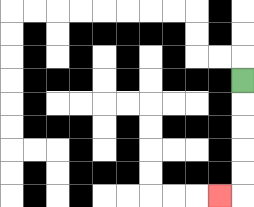{'start': '[10, 3]', 'end': '[9, 8]', 'path_directions': 'D,D,D,D,D,L', 'path_coordinates': '[[10, 3], [10, 4], [10, 5], [10, 6], [10, 7], [10, 8], [9, 8]]'}